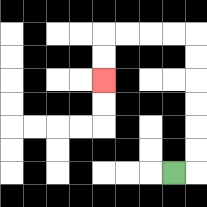{'start': '[7, 7]', 'end': '[4, 3]', 'path_directions': 'R,U,U,U,U,U,U,L,L,L,L,D,D', 'path_coordinates': '[[7, 7], [8, 7], [8, 6], [8, 5], [8, 4], [8, 3], [8, 2], [8, 1], [7, 1], [6, 1], [5, 1], [4, 1], [4, 2], [4, 3]]'}